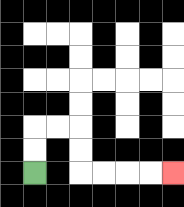{'start': '[1, 7]', 'end': '[7, 7]', 'path_directions': 'U,U,R,R,D,D,R,R,R,R', 'path_coordinates': '[[1, 7], [1, 6], [1, 5], [2, 5], [3, 5], [3, 6], [3, 7], [4, 7], [5, 7], [6, 7], [7, 7]]'}